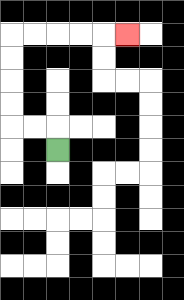{'start': '[2, 6]', 'end': '[5, 1]', 'path_directions': 'U,L,L,U,U,U,U,R,R,R,R,R', 'path_coordinates': '[[2, 6], [2, 5], [1, 5], [0, 5], [0, 4], [0, 3], [0, 2], [0, 1], [1, 1], [2, 1], [3, 1], [4, 1], [5, 1]]'}